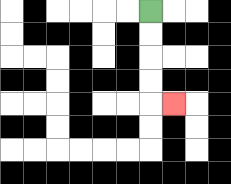{'start': '[6, 0]', 'end': '[7, 4]', 'path_directions': 'D,D,D,D,R', 'path_coordinates': '[[6, 0], [6, 1], [6, 2], [6, 3], [6, 4], [7, 4]]'}